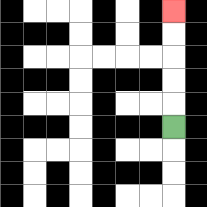{'start': '[7, 5]', 'end': '[7, 0]', 'path_directions': 'U,U,U,U,U', 'path_coordinates': '[[7, 5], [7, 4], [7, 3], [7, 2], [7, 1], [7, 0]]'}